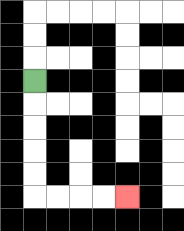{'start': '[1, 3]', 'end': '[5, 8]', 'path_directions': 'D,D,D,D,D,R,R,R,R', 'path_coordinates': '[[1, 3], [1, 4], [1, 5], [1, 6], [1, 7], [1, 8], [2, 8], [3, 8], [4, 8], [5, 8]]'}